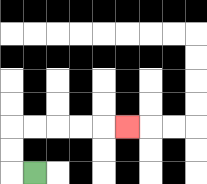{'start': '[1, 7]', 'end': '[5, 5]', 'path_directions': 'L,U,U,R,R,R,R,R', 'path_coordinates': '[[1, 7], [0, 7], [0, 6], [0, 5], [1, 5], [2, 5], [3, 5], [4, 5], [5, 5]]'}